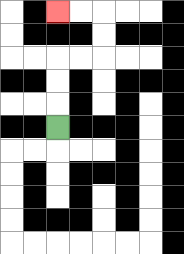{'start': '[2, 5]', 'end': '[2, 0]', 'path_directions': 'U,U,U,R,R,U,U,L,L', 'path_coordinates': '[[2, 5], [2, 4], [2, 3], [2, 2], [3, 2], [4, 2], [4, 1], [4, 0], [3, 0], [2, 0]]'}